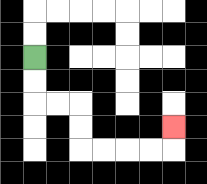{'start': '[1, 2]', 'end': '[7, 5]', 'path_directions': 'D,D,R,R,D,D,R,R,R,R,U', 'path_coordinates': '[[1, 2], [1, 3], [1, 4], [2, 4], [3, 4], [3, 5], [3, 6], [4, 6], [5, 6], [6, 6], [7, 6], [7, 5]]'}